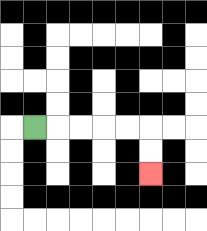{'start': '[1, 5]', 'end': '[6, 7]', 'path_directions': 'R,R,R,R,R,D,D', 'path_coordinates': '[[1, 5], [2, 5], [3, 5], [4, 5], [5, 5], [6, 5], [6, 6], [6, 7]]'}